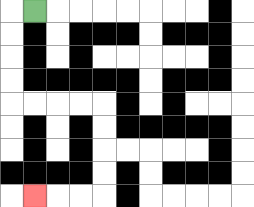{'start': '[1, 0]', 'end': '[1, 8]', 'path_directions': 'L,D,D,D,D,R,R,R,R,D,D,D,D,L,L,L', 'path_coordinates': '[[1, 0], [0, 0], [0, 1], [0, 2], [0, 3], [0, 4], [1, 4], [2, 4], [3, 4], [4, 4], [4, 5], [4, 6], [4, 7], [4, 8], [3, 8], [2, 8], [1, 8]]'}